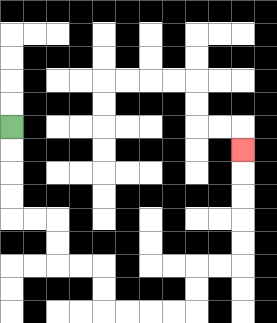{'start': '[0, 5]', 'end': '[10, 6]', 'path_directions': 'D,D,D,D,R,R,D,D,R,R,D,D,R,R,R,R,U,U,R,R,U,U,U,U,U', 'path_coordinates': '[[0, 5], [0, 6], [0, 7], [0, 8], [0, 9], [1, 9], [2, 9], [2, 10], [2, 11], [3, 11], [4, 11], [4, 12], [4, 13], [5, 13], [6, 13], [7, 13], [8, 13], [8, 12], [8, 11], [9, 11], [10, 11], [10, 10], [10, 9], [10, 8], [10, 7], [10, 6]]'}